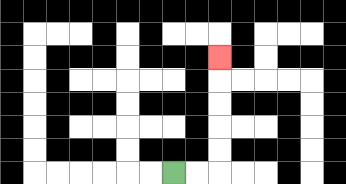{'start': '[7, 7]', 'end': '[9, 2]', 'path_directions': 'R,R,U,U,U,U,U', 'path_coordinates': '[[7, 7], [8, 7], [9, 7], [9, 6], [9, 5], [9, 4], [9, 3], [9, 2]]'}